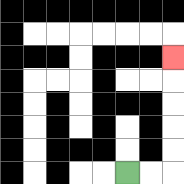{'start': '[5, 7]', 'end': '[7, 2]', 'path_directions': 'R,R,U,U,U,U,U', 'path_coordinates': '[[5, 7], [6, 7], [7, 7], [7, 6], [7, 5], [7, 4], [7, 3], [7, 2]]'}